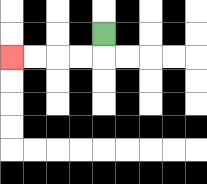{'start': '[4, 1]', 'end': '[0, 2]', 'path_directions': 'D,L,L,L,L', 'path_coordinates': '[[4, 1], [4, 2], [3, 2], [2, 2], [1, 2], [0, 2]]'}